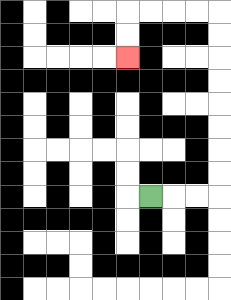{'start': '[6, 8]', 'end': '[5, 2]', 'path_directions': 'R,R,R,U,U,U,U,U,U,U,U,L,L,L,L,D,D', 'path_coordinates': '[[6, 8], [7, 8], [8, 8], [9, 8], [9, 7], [9, 6], [9, 5], [9, 4], [9, 3], [9, 2], [9, 1], [9, 0], [8, 0], [7, 0], [6, 0], [5, 0], [5, 1], [5, 2]]'}